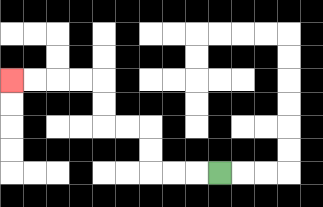{'start': '[9, 7]', 'end': '[0, 3]', 'path_directions': 'L,L,L,U,U,L,L,U,U,L,L,L,L', 'path_coordinates': '[[9, 7], [8, 7], [7, 7], [6, 7], [6, 6], [6, 5], [5, 5], [4, 5], [4, 4], [4, 3], [3, 3], [2, 3], [1, 3], [0, 3]]'}